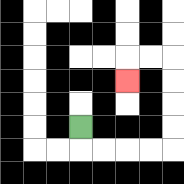{'start': '[3, 5]', 'end': '[5, 3]', 'path_directions': 'D,R,R,R,R,U,U,U,U,L,L,D', 'path_coordinates': '[[3, 5], [3, 6], [4, 6], [5, 6], [6, 6], [7, 6], [7, 5], [7, 4], [7, 3], [7, 2], [6, 2], [5, 2], [5, 3]]'}